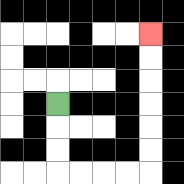{'start': '[2, 4]', 'end': '[6, 1]', 'path_directions': 'D,D,D,R,R,R,R,U,U,U,U,U,U', 'path_coordinates': '[[2, 4], [2, 5], [2, 6], [2, 7], [3, 7], [4, 7], [5, 7], [6, 7], [6, 6], [6, 5], [6, 4], [6, 3], [6, 2], [6, 1]]'}